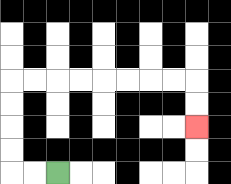{'start': '[2, 7]', 'end': '[8, 5]', 'path_directions': 'L,L,U,U,U,U,R,R,R,R,R,R,R,R,D,D', 'path_coordinates': '[[2, 7], [1, 7], [0, 7], [0, 6], [0, 5], [0, 4], [0, 3], [1, 3], [2, 3], [3, 3], [4, 3], [5, 3], [6, 3], [7, 3], [8, 3], [8, 4], [8, 5]]'}